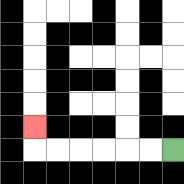{'start': '[7, 6]', 'end': '[1, 5]', 'path_directions': 'L,L,L,L,L,L,U', 'path_coordinates': '[[7, 6], [6, 6], [5, 6], [4, 6], [3, 6], [2, 6], [1, 6], [1, 5]]'}